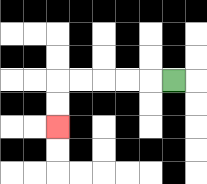{'start': '[7, 3]', 'end': '[2, 5]', 'path_directions': 'L,L,L,L,L,D,D', 'path_coordinates': '[[7, 3], [6, 3], [5, 3], [4, 3], [3, 3], [2, 3], [2, 4], [2, 5]]'}